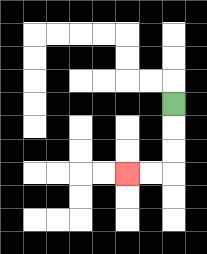{'start': '[7, 4]', 'end': '[5, 7]', 'path_directions': 'D,D,D,L,L', 'path_coordinates': '[[7, 4], [7, 5], [7, 6], [7, 7], [6, 7], [5, 7]]'}